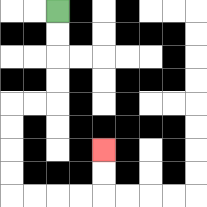{'start': '[2, 0]', 'end': '[4, 6]', 'path_directions': 'D,D,D,D,L,L,D,D,D,D,R,R,R,R,U,U', 'path_coordinates': '[[2, 0], [2, 1], [2, 2], [2, 3], [2, 4], [1, 4], [0, 4], [0, 5], [0, 6], [0, 7], [0, 8], [1, 8], [2, 8], [3, 8], [4, 8], [4, 7], [4, 6]]'}